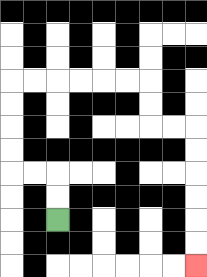{'start': '[2, 9]', 'end': '[8, 11]', 'path_directions': 'U,U,L,L,U,U,U,U,R,R,R,R,R,R,D,D,R,R,D,D,D,D,D,D', 'path_coordinates': '[[2, 9], [2, 8], [2, 7], [1, 7], [0, 7], [0, 6], [0, 5], [0, 4], [0, 3], [1, 3], [2, 3], [3, 3], [4, 3], [5, 3], [6, 3], [6, 4], [6, 5], [7, 5], [8, 5], [8, 6], [8, 7], [8, 8], [8, 9], [8, 10], [8, 11]]'}